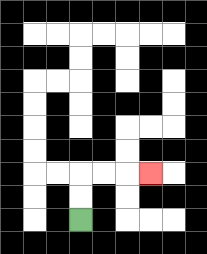{'start': '[3, 9]', 'end': '[6, 7]', 'path_directions': 'U,U,R,R,R', 'path_coordinates': '[[3, 9], [3, 8], [3, 7], [4, 7], [5, 7], [6, 7]]'}